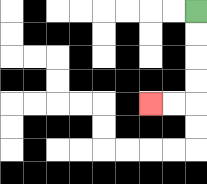{'start': '[8, 0]', 'end': '[6, 4]', 'path_directions': 'D,D,D,D,L,L', 'path_coordinates': '[[8, 0], [8, 1], [8, 2], [8, 3], [8, 4], [7, 4], [6, 4]]'}